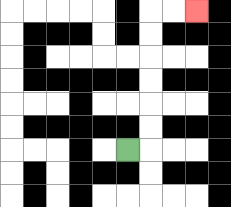{'start': '[5, 6]', 'end': '[8, 0]', 'path_directions': 'R,U,U,U,U,U,U,R,R', 'path_coordinates': '[[5, 6], [6, 6], [6, 5], [6, 4], [6, 3], [6, 2], [6, 1], [6, 0], [7, 0], [8, 0]]'}